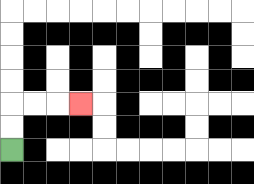{'start': '[0, 6]', 'end': '[3, 4]', 'path_directions': 'U,U,R,R,R', 'path_coordinates': '[[0, 6], [0, 5], [0, 4], [1, 4], [2, 4], [3, 4]]'}